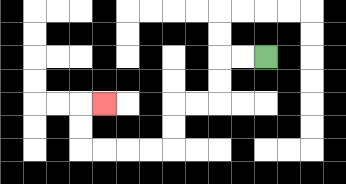{'start': '[11, 2]', 'end': '[4, 4]', 'path_directions': 'L,L,D,D,L,L,D,D,L,L,L,L,U,U,R', 'path_coordinates': '[[11, 2], [10, 2], [9, 2], [9, 3], [9, 4], [8, 4], [7, 4], [7, 5], [7, 6], [6, 6], [5, 6], [4, 6], [3, 6], [3, 5], [3, 4], [4, 4]]'}